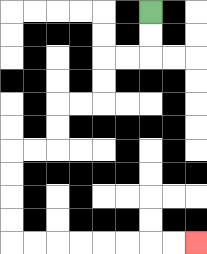{'start': '[6, 0]', 'end': '[8, 10]', 'path_directions': 'D,D,L,L,D,D,L,L,D,D,L,L,D,D,D,D,R,R,R,R,R,R,R,R', 'path_coordinates': '[[6, 0], [6, 1], [6, 2], [5, 2], [4, 2], [4, 3], [4, 4], [3, 4], [2, 4], [2, 5], [2, 6], [1, 6], [0, 6], [0, 7], [0, 8], [0, 9], [0, 10], [1, 10], [2, 10], [3, 10], [4, 10], [5, 10], [6, 10], [7, 10], [8, 10]]'}